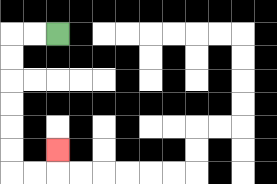{'start': '[2, 1]', 'end': '[2, 6]', 'path_directions': 'L,L,D,D,D,D,D,D,R,R,U', 'path_coordinates': '[[2, 1], [1, 1], [0, 1], [0, 2], [0, 3], [0, 4], [0, 5], [0, 6], [0, 7], [1, 7], [2, 7], [2, 6]]'}